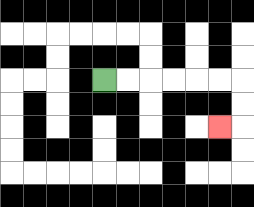{'start': '[4, 3]', 'end': '[9, 5]', 'path_directions': 'R,R,R,R,R,R,D,D,L', 'path_coordinates': '[[4, 3], [5, 3], [6, 3], [7, 3], [8, 3], [9, 3], [10, 3], [10, 4], [10, 5], [9, 5]]'}